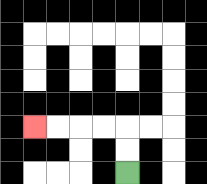{'start': '[5, 7]', 'end': '[1, 5]', 'path_directions': 'U,U,L,L,L,L', 'path_coordinates': '[[5, 7], [5, 6], [5, 5], [4, 5], [3, 5], [2, 5], [1, 5]]'}